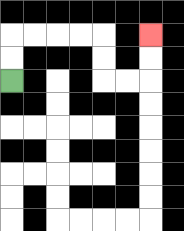{'start': '[0, 3]', 'end': '[6, 1]', 'path_directions': 'U,U,R,R,R,R,D,D,R,R,U,U', 'path_coordinates': '[[0, 3], [0, 2], [0, 1], [1, 1], [2, 1], [3, 1], [4, 1], [4, 2], [4, 3], [5, 3], [6, 3], [6, 2], [6, 1]]'}